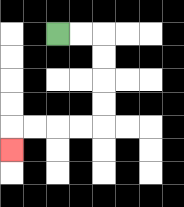{'start': '[2, 1]', 'end': '[0, 6]', 'path_directions': 'R,R,D,D,D,D,L,L,L,L,D', 'path_coordinates': '[[2, 1], [3, 1], [4, 1], [4, 2], [4, 3], [4, 4], [4, 5], [3, 5], [2, 5], [1, 5], [0, 5], [0, 6]]'}